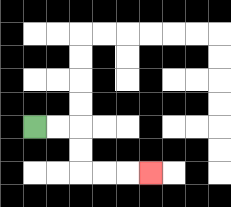{'start': '[1, 5]', 'end': '[6, 7]', 'path_directions': 'R,R,D,D,R,R,R', 'path_coordinates': '[[1, 5], [2, 5], [3, 5], [3, 6], [3, 7], [4, 7], [5, 7], [6, 7]]'}